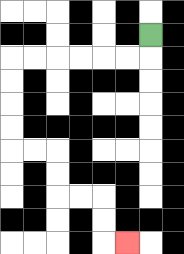{'start': '[6, 1]', 'end': '[5, 10]', 'path_directions': 'D,L,L,L,L,L,L,D,D,D,D,R,R,D,D,R,R,D,D,R', 'path_coordinates': '[[6, 1], [6, 2], [5, 2], [4, 2], [3, 2], [2, 2], [1, 2], [0, 2], [0, 3], [0, 4], [0, 5], [0, 6], [1, 6], [2, 6], [2, 7], [2, 8], [3, 8], [4, 8], [4, 9], [4, 10], [5, 10]]'}